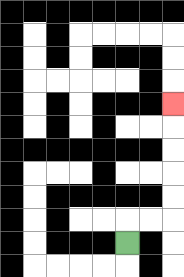{'start': '[5, 10]', 'end': '[7, 4]', 'path_directions': 'U,R,R,U,U,U,U,U', 'path_coordinates': '[[5, 10], [5, 9], [6, 9], [7, 9], [7, 8], [7, 7], [7, 6], [7, 5], [7, 4]]'}